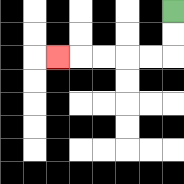{'start': '[7, 0]', 'end': '[2, 2]', 'path_directions': 'D,D,L,L,L,L,L', 'path_coordinates': '[[7, 0], [7, 1], [7, 2], [6, 2], [5, 2], [4, 2], [3, 2], [2, 2]]'}